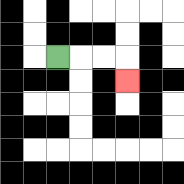{'start': '[2, 2]', 'end': '[5, 3]', 'path_directions': 'R,R,R,D', 'path_coordinates': '[[2, 2], [3, 2], [4, 2], [5, 2], [5, 3]]'}